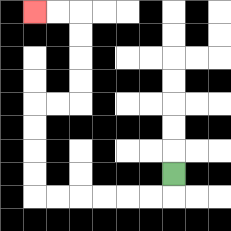{'start': '[7, 7]', 'end': '[1, 0]', 'path_directions': 'D,L,L,L,L,L,L,U,U,U,U,R,R,U,U,U,U,L,L', 'path_coordinates': '[[7, 7], [7, 8], [6, 8], [5, 8], [4, 8], [3, 8], [2, 8], [1, 8], [1, 7], [1, 6], [1, 5], [1, 4], [2, 4], [3, 4], [3, 3], [3, 2], [3, 1], [3, 0], [2, 0], [1, 0]]'}